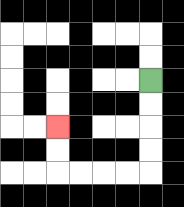{'start': '[6, 3]', 'end': '[2, 5]', 'path_directions': 'D,D,D,D,L,L,L,L,U,U', 'path_coordinates': '[[6, 3], [6, 4], [6, 5], [6, 6], [6, 7], [5, 7], [4, 7], [3, 7], [2, 7], [2, 6], [2, 5]]'}